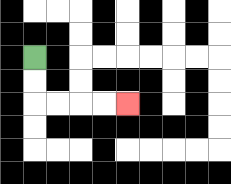{'start': '[1, 2]', 'end': '[5, 4]', 'path_directions': 'D,D,R,R,R,R', 'path_coordinates': '[[1, 2], [1, 3], [1, 4], [2, 4], [3, 4], [4, 4], [5, 4]]'}